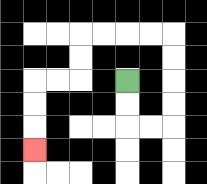{'start': '[5, 3]', 'end': '[1, 6]', 'path_directions': 'D,D,R,R,U,U,U,U,L,L,L,L,D,D,L,L,D,D,D', 'path_coordinates': '[[5, 3], [5, 4], [5, 5], [6, 5], [7, 5], [7, 4], [7, 3], [7, 2], [7, 1], [6, 1], [5, 1], [4, 1], [3, 1], [3, 2], [3, 3], [2, 3], [1, 3], [1, 4], [1, 5], [1, 6]]'}